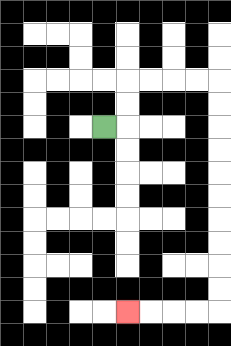{'start': '[4, 5]', 'end': '[5, 13]', 'path_directions': 'R,U,U,R,R,R,R,D,D,D,D,D,D,D,D,D,D,L,L,L,L', 'path_coordinates': '[[4, 5], [5, 5], [5, 4], [5, 3], [6, 3], [7, 3], [8, 3], [9, 3], [9, 4], [9, 5], [9, 6], [9, 7], [9, 8], [9, 9], [9, 10], [9, 11], [9, 12], [9, 13], [8, 13], [7, 13], [6, 13], [5, 13]]'}